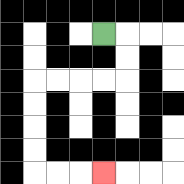{'start': '[4, 1]', 'end': '[4, 7]', 'path_directions': 'R,D,D,L,L,L,L,D,D,D,D,R,R,R', 'path_coordinates': '[[4, 1], [5, 1], [5, 2], [5, 3], [4, 3], [3, 3], [2, 3], [1, 3], [1, 4], [1, 5], [1, 6], [1, 7], [2, 7], [3, 7], [4, 7]]'}